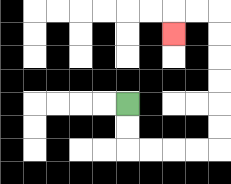{'start': '[5, 4]', 'end': '[7, 1]', 'path_directions': 'D,D,R,R,R,R,U,U,U,U,U,U,L,L,D', 'path_coordinates': '[[5, 4], [5, 5], [5, 6], [6, 6], [7, 6], [8, 6], [9, 6], [9, 5], [9, 4], [9, 3], [9, 2], [9, 1], [9, 0], [8, 0], [7, 0], [7, 1]]'}